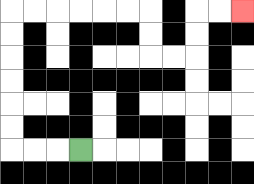{'start': '[3, 6]', 'end': '[10, 0]', 'path_directions': 'L,L,L,U,U,U,U,U,U,R,R,R,R,R,R,D,D,R,R,U,U,R,R', 'path_coordinates': '[[3, 6], [2, 6], [1, 6], [0, 6], [0, 5], [0, 4], [0, 3], [0, 2], [0, 1], [0, 0], [1, 0], [2, 0], [3, 0], [4, 0], [5, 0], [6, 0], [6, 1], [6, 2], [7, 2], [8, 2], [8, 1], [8, 0], [9, 0], [10, 0]]'}